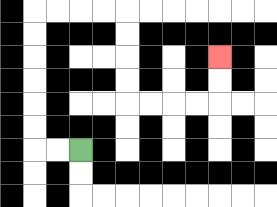{'start': '[3, 6]', 'end': '[9, 2]', 'path_directions': 'L,L,U,U,U,U,U,U,R,R,R,R,D,D,D,D,R,R,R,R,U,U', 'path_coordinates': '[[3, 6], [2, 6], [1, 6], [1, 5], [1, 4], [1, 3], [1, 2], [1, 1], [1, 0], [2, 0], [3, 0], [4, 0], [5, 0], [5, 1], [5, 2], [5, 3], [5, 4], [6, 4], [7, 4], [8, 4], [9, 4], [9, 3], [9, 2]]'}